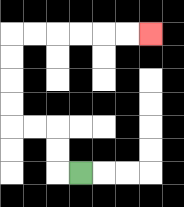{'start': '[3, 7]', 'end': '[6, 1]', 'path_directions': 'L,U,U,L,L,U,U,U,U,R,R,R,R,R,R', 'path_coordinates': '[[3, 7], [2, 7], [2, 6], [2, 5], [1, 5], [0, 5], [0, 4], [0, 3], [0, 2], [0, 1], [1, 1], [2, 1], [3, 1], [4, 1], [5, 1], [6, 1]]'}